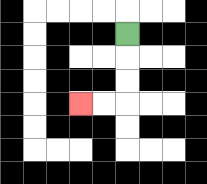{'start': '[5, 1]', 'end': '[3, 4]', 'path_directions': 'D,D,D,L,L', 'path_coordinates': '[[5, 1], [5, 2], [5, 3], [5, 4], [4, 4], [3, 4]]'}